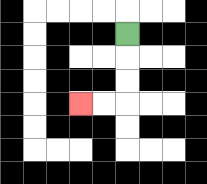{'start': '[5, 1]', 'end': '[3, 4]', 'path_directions': 'D,D,D,L,L', 'path_coordinates': '[[5, 1], [5, 2], [5, 3], [5, 4], [4, 4], [3, 4]]'}